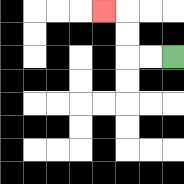{'start': '[7, 2]', 'end': '[4, 0]', 'path_directions': 'L,L,U,U,L', 'path_coordinates': '[[7, 2], [6, 2], [5, 2], [5, 1], [5, 0], [4, 0]]'}